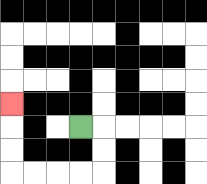{'start': '[3, 5]', 'end': '[0, 4]', 'path_directions': 'R,D,D,L,L,L,L,U,U,U', 'path_coordinates': '[[3, 5], [4, 5], [4, 6], [4, 7], [3, 7], [2, 7], [1, 7], [0, 7], [0, 6], [0, 5], [0, 4]]'}